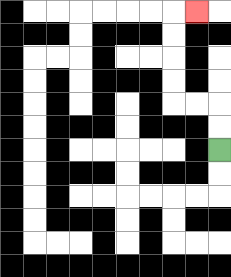{'start': '[9, 6]', 'end': '[8, 0]', 'path_directions': 'U,U,L,L,U,U,U,U,R', 'path_coordinates': '[[9, 6], [9, 5], [9, 4], [8, 4], [7, 4], [7, 3], [7, 2], [7, 1], [7, 0], [8, 0]]'}